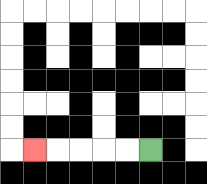{'start': '[6, 6]', 'end': '[1, 6]', 'path_directions': 'L,L,L,L,L', 'path_coordinates': '[[6, 6], [5, 6], [4, 6], [3, 6], [2, 6], [1, 6]]'}